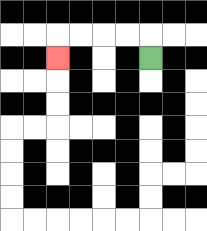{'start': '[6, 2]', 'end': '[2, 2]', 'path_directions': 'U,L,L,L,L,D', 'path_coordinates': '[[6, 2], [6, 1], [5, 1], [4, 1], [3, 1], [2, 1], [2, 2]]'}